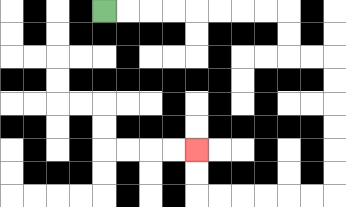{'start': '[4, 0]', 'end': '[8, 6]', 'path_directions': 'R,R,R,R,R,R,R,R,D,D,R,R,D,D,D,D,D,D,L,L,L,L,L,L,U,U', 'path_coordinates': '[[4, 0], [5, 0], [6, 0], [7, 0], [8, 0], [9, 0], [10, 0], [11, 0], [12, 0], [12, 1], [12, 2], [13, 2], [14, 2], [14, 3], [14, 4], [14, 5], [14, 6], [14, 7], [14, 8], [13, 8], [12, 8], [11, 8], [10, 8], [9, 8], [8, 8], [8, 7], [8, 6]]'}